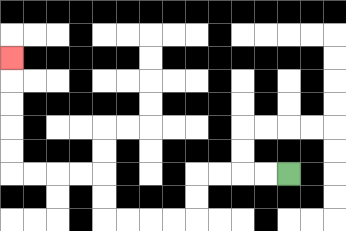{'start': '[12, 7]', 'end': '[0, 2]', 'path_directions': 'L,L,L,L,D,D,L,L,L,L,U,U,L,L,L,L,U,U,U,U,U', 'path_coordinates': '[[12, 7], [11, 7], [10, 7], [9, 7], [8, 7], [8, 8], [8, 9], [7, 9], [6, 9], [5, 9], [4, 9], [4, 8], [4, 7], [3, 7], [2, 7], [1, 7], [0, 7], [0, 6], [0, 5], [0, 4], [0, 3], [0, 2]]'}